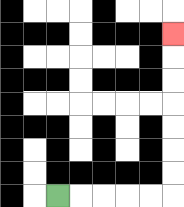{'start': '[2, 8]', 'end': '[7, 1]', 'path_directions': 'R,R,R,R,R,U,U,U,U,U,U,U', 'path_coordinates': '[[2, 8], [3, 8], [4, 8], [5, 8], [6, 8], [7, 8], [7, 7], [7, 6], [7, 5], [7, 4], [7, 3], [7, 2], [7, 1]]'}